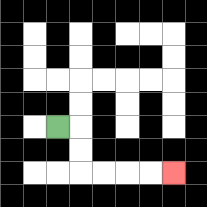{'start': '[2, 5]', 'end': '[7, 7]', 'path_directions': 'R,D,D,R,R,R,R', 'path_coordinates': '[[2, 5], [3, 5], [3, 6], [3, 7], [4, 7], [5, 7], [6, 7], [7, 7]]'}